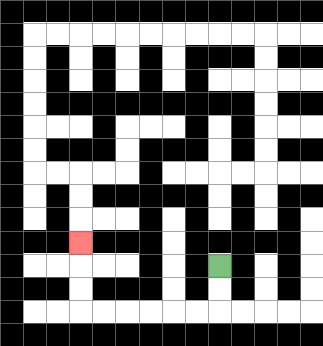{'start': '[9, 11]', 'end': '[3, 10]', 'path_directions': 'D,D,L,L,L,L,L,L,U,U,U', 'path_coordinates': '[[9, 11], [9, 12], [9, 13], [8, 13], [7, 13], [6, 13], [5, 13], [4, 13], [3, 13], [3, 12], [3, 11], [3, 10]]'}